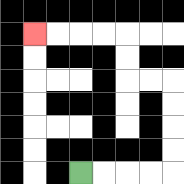{'start': '[3, 7]', 'end': '[1, 1]', 'path_directions': 'R,R,R,R,U,U,U,U,L,L,U,U,L,L,L,L', 'path_coordinates': '[[3, 7], [4, 7], [5, 7], [6, 7], [7, 7], [7, 6], [7, 5], [7, 4], [7, 3], [6, 3], [5, 3], [5, 2], [5, 1], [4, 1], [3, 1], [2, 1], [1, 1]]'}